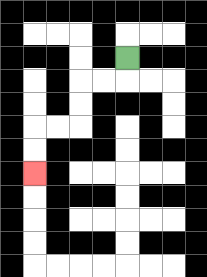{'start': '[5, 2]', 'end': '[1, 7]', 'path_directions': 'D,L,L,D,D,L,L,D,D', 'path_coordinates': '[[5, 2], [5, 3], [4, 3], [3, 3], [3, 4], [3, 5], [2, 5], [1, 5], [1, 6], [1, 7]]'}